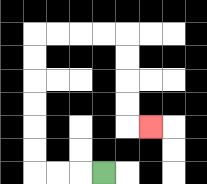{'start': '[4, 7]', 'end': '[6, 5]', 'path_directions': 'L,L,L,U,U,U,U,U,U,R,R,R,R,D,D,D,D,R', 'path_coordinates': '[[4, 7], [3, 7], [2, 7], [1, 7], [1, 6], [1, 5], [1, 4], [1, 3], [1, 2], [1, 1], [2, 1], [3, 1], [4, 1], [5, 1], [5, 2], [5, 3], [5, 4], [5, 5], [6, 5]]'}